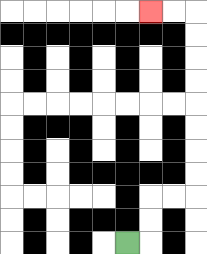{'start': '[5, 10]', 'end': '[6, 0]', 'path_directions': 'R,U,U,R,R,U,U,U,U,U,U,U,U,L,L', 'path_coordinates': '[[5, 10], [6, 10], [6, 9], [6, 8], [7, 8], [8, 8], [8, 7], [8, 6], [8, 5], [8, 4], [8, 3], [8, 2], [8, 1], [8, 0], [7, 0], [6, 0]]'}